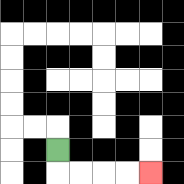{'start': '[2, 6]', 'end': '[6, 7]', 'path_directions': 'D,R,R,R,R', 'path_coordinates': '[[2, 6], [2, 7], [3, 7], [4, 7], [5, 7], [6, 7]]'}